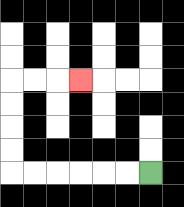{'start': '[6, 7]', 'end': '[3, 3]', 'path_directions': 'L,L,L,L,L,L,U,U,U,U,R,R,R', 'path_coordinates': '[[6, 7], [5, 7], [4, 7], [3, 7], [2, 7], [1, 7], [0, 7], [0, 6], [0, 5], [0, 4], [0, 3], [1, 3], [2, 3], [3, 3]]'}